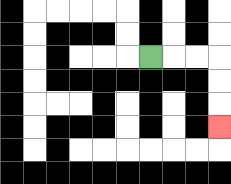{'start': '[6, 2]', 'end': '[9, 5]', 'path_directions': 'R,R,R,D,D,D', 'path_coordinates': '[[6, 2], [7, 2], [8, 2], [9, 2], [9, 3], [9, 4], [9, 5]]'}